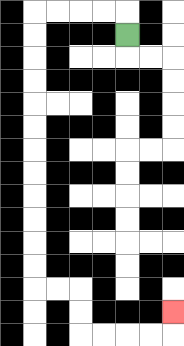{'start': '[5, 1]', 'end': '[7, 13]', 'path_directions': 'U,L,L,L,L,D,D,D,D,D,D,D,D,D,D,D,D,R,R,D,D,R,R,R,R,U', 'path_coordinates': '[[5, 1], [5, 0], [4, 0], [3, 0], [2, 0], [1, 0], [1, 1], [1, 2], [1, 3], [1, 4], [1, 5], [1, 6], [1, 7], [1, 8], [1, 9], [1, 10], [1, 11], [1, 12], [2, 12], [3, 12], [3, 13], [3, 14], [4, 14], [5, 14], [6, 14], [7, 14], [7, 13]]'}